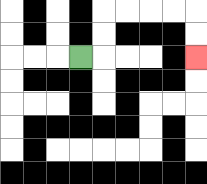{'start': '[3, 2]', 'end': '[8, 2]', 'path_directions': 'R,U,U,R,R,R,R,D,D', 'path_coordinates': '[[3, 2], [4, 2], [4, 1], [4, 0], [5, 0], [6, 0], [7, 0], [8, 0], [8, 1], [8, 2]]'}